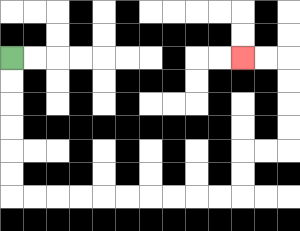{'start': '[0, 2]', 'end': '[10, 2]', 'path_directions': 'D,D,D,D,D,D,R,R,R,R,R,R,R,R,R,R,U,U,R,R,U,U,U,U,L,L', 'path_coordinates': '[[0, 2], [0, 3], [0, 4], [0, 5], [0, 6], [0, 7], [0, 8], [1, 8], [2, 8], [3, 8], [4, 8], [5, 8], [6, 8], [7, 8], [8, 8], [9, 8], [10, 8], [10, 7], [10, 6], [11, 6], [12, 6], [12, 5], [12, 4], [12, 3], [12, 2], [11, 2], [10, 2]]'}